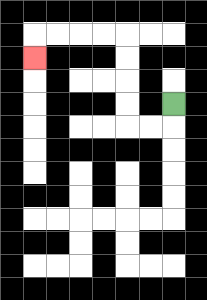{'start': '[7, 4]', 'end': '[1, 2]', 'path_directions': 'D,L,L,U,U,U,U,L,L,L,L,D', 'path_coordinates': '[[7, 4], [7, 5], [6, 5], [5, 5], [5, 4], [5, 3], [5, 2], [5, 1], [4, 1], [3, 1], [2, 1], [1, 1], [1, 2]]'}